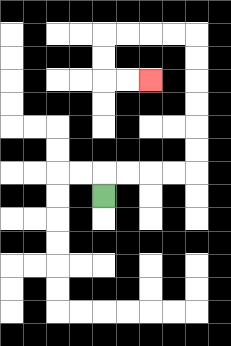{'start': '[4, 8]', 'end': '[6, 3]', 'path_directions': 'U,R,R,R,R,U,U,U,U,U,U,L,L,L,L,D,D,R,R', 'path_coordinates': '[[4, 8], [4, 7], [5, 7], [6, 7], [7, 7], [8, 7], [8, 6], [8, 5], [8, 4], [8, 3], [8, 2], [8, 1], [7, 1], [6, 1], [5, 1], [4, 1], [4, 2], [4, 3], [5, 3], [6, 3]]'}